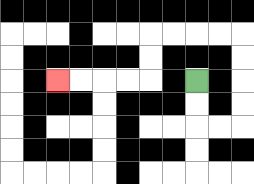{'start': '[8, 3]', 'end': '[2, 3]', 'path_directions': 'D,D,R,R,U,U,U,U,L,L,L,L,D,D,L,L,L,L', 'path_coordinates': '[[8, 3], [8, 4], [8, 5], [9, 5], [10, 5], [10, 4], [10, 3], [10, 2], [10, 1], [9, 1], [8, 1], [7, 1], [6, 1], [6, 2], [6, 3], [5, 3], [4, 3], [3, 3], [2, 3]]'}